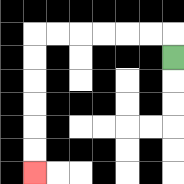{'start': '[7, 2]', 'end': '[1, 7]', 'path_directions': 'U,L,L,L,L,L,L,D,D,D,D,D,D', 'path_coordinates': '[[7, 2], [7, 1], [6, 1], [5, 1], [4, 1], [3, 1], [2, 1], [1, 1], [1, 2], [1, 3], [1, 4], [1, 5], [1, 6], [1, 7]]'}